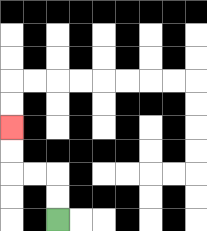{'start': '[2, 9]', 'end': '[0, 5]', 'path_directions': 'U,U,L,L,U,U', 'path_coordinates': '[[2, 9], [2, 8], [2, 7], [1, 7], [0, 7], [0, 6], [0, 5]]'}